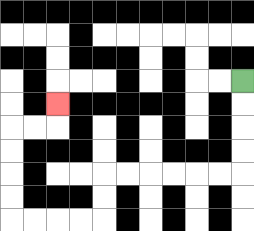{'start': '[10, 3]', 'end': '[2, 4]', 'path_directions': 'D,D,D,D,L,L,L,L,L,L,D,D,L,L,L,L,U,U,U,U,R,R,U', 'path_coordinates': '[[10, 3], [10, 4], [10, 5], [10, 6], [10, 7], [9, 7], [8, 7], [7, 7], [6, 7], [5, 7], [4, 7], [4, 8], [4, 9], [3, 9], [2, 9], [1, 9], [0, 9], [0, 8], [0, 7], [0, 6], [0, 5], [1, 5], [2, 5], [2, 4]]'}